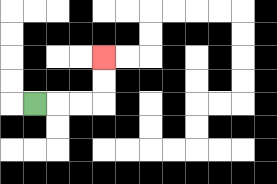{'start': '[1, 4]', 'end': '[4, 2]', 'path_directions': 'R,R,R,U,U', 'path_coordinates': '[[1, 4], [2, 4], [3, 4], [4, 4], [4, 3], [4, 2]]'}